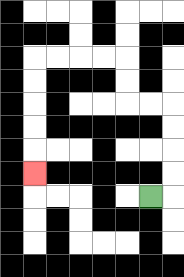{'start': '[6, 8]', 'end': '[1, 7]', 'path_directions': 'R,U,U,U,U,L,L,U,U,L,L,L,L,D,D,D,D,D', 'path_coordinates': '[[6, 8], [7, 8], [7, 7], [7, 6], [7, 5], [7, 4], [6, 4], [5, 4], [5, 3], [5, 2], [4, 2], [3, 2], [2, 2], [1, 2], [1, 3], [1, 4], [1, 5], [1, 6], [1, 7]]'}